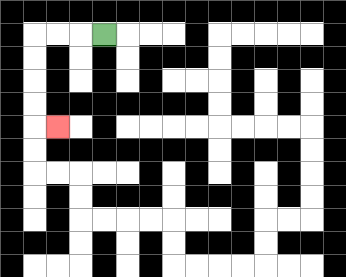{'start': '[4, 1]', 'end': '[2, 5]', 'path_directions': 'L,L,L,D,D,D,D,R', 'path_coordinates': '[[4, 1], [3, 1], [2, 1], [1, 1], [1, 2], [1, 3], [1, 4], [1, 5], [2, 5]]'}